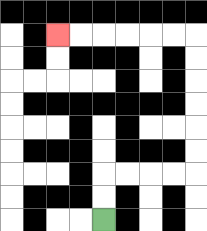{'start': '[4, 9]', 'end': '[2, 1]', 'path_directions': 'U,U,R,R,R,R,U,U,U,U,U,U,L,L,L,L,L,L', 'path_coordinates': '[[4, 9], [4, 8], [4, 7], [5, 7], [6, 7], [7, 7], [8, 7], [8, 6], [8, 5], [8, 4], [8, 3], [8, 2], [8, 1], [7, 1], [6, 1], [5, 1], [4, 1], [3, 1], [2, 1]]'}